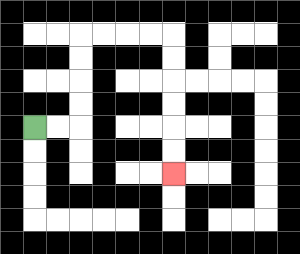{'start': '[1, 5]', 'end': '[7, 7]', 'path_directions': 'R,R,U,U,U,U,R,R,R,R,D,D,D,D,D,D', 'path_coordinates': '[[1, 5], [2, 5], [3, 5], [3, 4], [3, 3], [3, 2], [3, 1], [4, 1], [5, 1], [6, 1], [7, 1], [7, 2], [7, 3], [7, 4], [7, 5], [7, 6], [7, 7]]'}